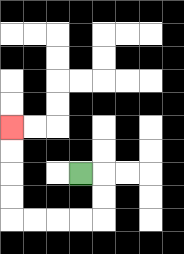{'start': '[3, 7]', 'end': '[0, 5]', 'path_directions': 'R,D,D,L,L,L,L,U,U,U,U', 'path_coordinates': '[[3, 7], [4, 7], [4, 8], [4, 9], [3, 9], [2, 9], [1, 9], [0, 9], [0, 8], [0, 7], [0, 6], [0, 5]]'}